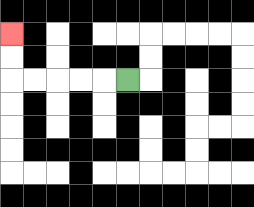{'start': '[5, 3]', 'end': '[0, 1]', 'path_directions': 'L,L,L,L,L,U,U', 'path_coordinates': '[[5, 3], [4, 3], [3, 3], [2, 3], [1, 3], [0, 3], [0, 2], [0, 1]]'}